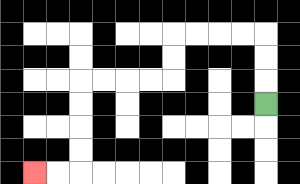{'start': '[11, 4]', 'end': '[1, 7]', 'path_directions': 'U,U,U,L,L,L,L,D,D,L,L,L,L,D,D,D,D,L,L', 'path_coordinates': '[[11, 4], [11, 3], [11, 2], [11, 1], [10, 1], [9, 1], [8, 1], [7, 1], [7, 2], [7, 3], [6, 3], [5, 3], [4, 3], [3, 3], [3, 4], [3, 5], [3, 6], [3, 7], [2, 7], [1, 7]]'}